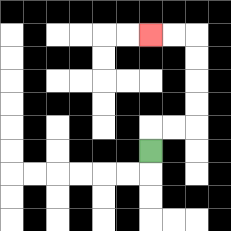{'start': '[6, 6]', 'end': '[6, 1]', 'path_directions': 'U,R,R,U,U,U,U,L,L', 'path_coordinates': '[[6, 6], [6, 5], [7, 5], [8, 5], [8, 4], [8, 3], [8, 2], [8, 1], [7, 1], [6, 1]]'}